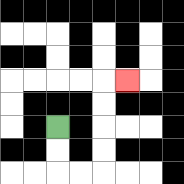{'start': '[2, 5]', 'end': '[5, 3]', 'path_directions': 'D,D,R,R,U,U,U,U,R', 'path_coordinates': '[[2, 5], [2, 6], [2, 7], [3, 7], [4, 7], [4, 6], [4, 5], [4, 4], [4, 3], [5, 3]]'}